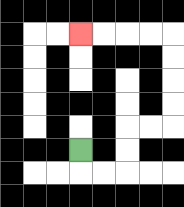{'start': '[3, 6]', 'end': '[3, 1]', 'path_directions': 'D,R,R,U,U,R,R,U,U,U,U,L,L,L,L', 'path_coordinates': '[[3, 6], [3, 7], [4, 7], [5, 7], [5, 6], [5, 5], [6, 5], [7, 5], [7, 4], [7, 3], [7, 2], [7, 1], [6, 1], [5, 1], [4, 1], [3, 1]]'}